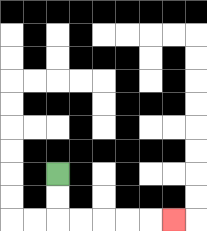{'start': '[2, 7]', 'end': '[7, 9]', 'path_directions': 'D,D,R,R,R,R,R', 'path_coordinates': '[[2, 7], [2, 8], [2, 9], [3, 9], [4, 9], [5, 9], [6, 9], [7, 9]]'}